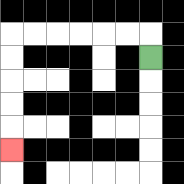{'start': '[6, 2]', 'end': '[0, 6]', 'path_directions': 'U,L,L,L,L,L,L,D,D,D,D,D', 'path_coordinates': '[[6, 2], [6, 1], [5, 1], [4, 1], [3, 1], [2, 1], [1, 1], [0, 1], [0, 2], [0, 3], [0, 4], [0, 5], [0, 6]]'}